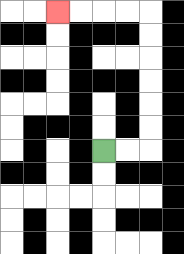{'start': '[4, 6]', 'end': '[2, 0]', 'path_directions': 'R,R,U,U,U,U,U,U,L,L,L,L', 'path_coordinates': '[[4, 6], [5, 6], [6, 6], [6, 5], [6, 4], [6, 3], [6, 2], [6, 1], [6, 0], [5, 0], [4, 0], [3, 0], [2, 0]]'}